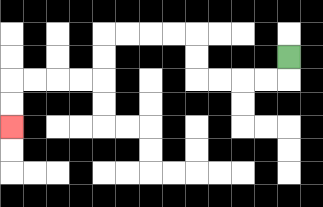{'start': '[12, 2]', 'end': '[0, 5]', 'path_directions': 'D,L,L,L,L,U,U,L,L,L,L,D,D,L,L,L,L,D,D', 'path_coordinates': '[[12, 2], [12, 3], [11, 3], [10, 3], [9, 3], [8, 3], [8, 2], [8, 1], [7, 1], [6, 1], [5, 1], [4, 1], [4, 2], [4, 3], [3, 3], [2, 3], [1, 3], [0, 3], [0, 4], [0, 5]]'}